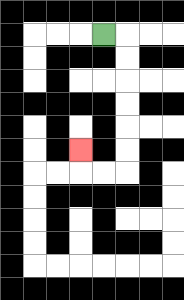{'start': '[4, 1]', 'end': '[3, 6]', 'path_directions': 'R,D,D,D,D,D,D,L,L,U', 'path_coordinates': '[[4, 1], [5, 1], [5, 2], [5, 3], [5, 4], [5, 5], [5, 6], [5, 7], [4, 7], [3, 7], [3, 6]]'}